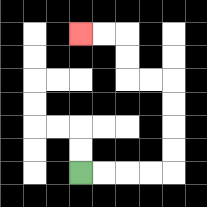{'start': '[3, 7]', 'end': '[3, 1]', 'path_directions': 'R,R,R,R,U,U,U,U,L,L,U,U,L,L', 'path_coordinates': '[[3, 7], [4, 7], [5, 7], [6, 7], [7, 7], [7, 6], [7, 5], [7, 4], [7, 3], [6, 3], [5, 3], [5, 2], [5, 1], [4, 1], [3, 1]]'}